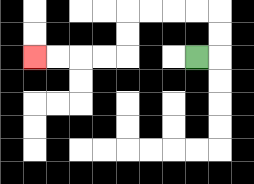{'start': '[8, 2]', 'end': '[1, 2]', 'path_directions': 'R,U,U,L,L,L,L,D,D,L,L,L,L', 'path_coordinates': '[[8, 2], [9, 2], [9, 1], [9, 0], [8, 0], [7, 0], [6, 0], [5, 0], [5, 1], [5, 2], [4, 2], [3, 2], [2, 2], [1, 2]]'}